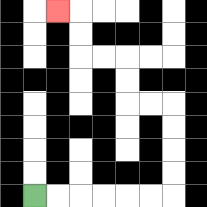{'start': '[1, 8]', 'end': '[2, 0]', 'path_directions': 'R,R,R,R,R,R,U,U,U,U,L,L,U,U,L,L,U,U,L', 'path_coordinates': '[[1, 8], [2, 8], [3, 8], [4, 8], [5, 8], [6, 8], [7, 8], [7, 7], [7, 6], [7, 5], [7, 4], [6, 4], [5, 4], [5, 3], [5, 2], [4, 2], [3, 2], [3, 1], [3, 0], [2, 0]]'}